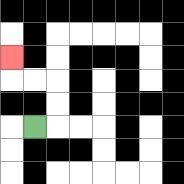{'start': '[1, 5]', 'end': '[0, 2]', 'path_directions': 'R,U,U,L,L,U', 'path_coordinates': '[[1, 5], [2, 5], [2, 4], [2, 3], [1, 3], [0, 3], [0, 2]]'}